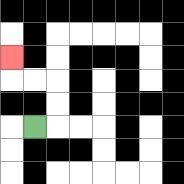{'start': '[1, 5]', 'end': '[0, 2]', 'path_directions': 'R,U,U,L,L,U', 'path_coordinates': '[[1, 5], [2, 5], [2, 4], [2, 3], [1, 3], [0, 3], [0, 2]]'}